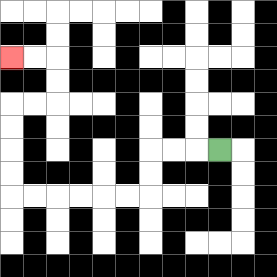{'start': '[9, 6]', 'end': '[0, 2]', 'path_directions': 'L,L,L,D,D,L,L,L,L,L,L,U,U,U,U,R,R,U,U,L,L', 'path_coordinates': '[[9, 6], [8, 6], [7, 6], [6, 6], [6, 7], [6, 8], [5, 8], [4, 8], [3, 8], [2, 8], [1, 8], [0, 8], [0, 7], [0, 6], [0, 5], [0, 4], [1, 4], [2, 4], [2, 3], [2, 2], [1, 2], [0, 2]]'}